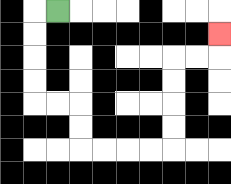{'start': '[2, 0]', 'end': '[9, 1]', 'path_directions': 'L,D,D,D,D,R,R,D,D,R,R,R,R,U,U,U,U,R,R,U', 'path_coordinates': '[[2, 0], [1, 0], [1, 1], [1, 2], [1, 3], [1, 4], [2, 4], [3, 4], [3, 5], [3, 6], [4, 6], [5, 6], [6, 6], [7, 6], [7, 5], [7, 4], [7, 3], [7, 2], [8, 2], [9, 2], [9, 1]]'}